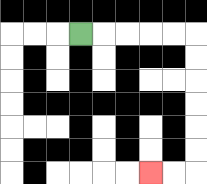{'start': '[3, 1]', 'end': '[6, 7]', 'path_directions': 'R,R,R,R,R,D,D,D,D,D,D,L,L', 'path_coordinates': '[[3, 1], [4, 1], [5, 1], [6, 1], [7, 1], [8, 1], [8, 2], [8, 3], [8, 4], [8, 5], [8, 6], [8, 7], [7, 7], [6, 7]]'}